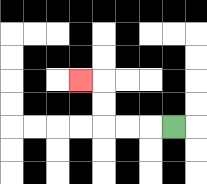{'start': '[7, 5]', 'end': '[3, 3]', 'path_directions': 'L,L,L,U,U,L', 'path_coordinates': '[[7, 5], [6, 5], [5, 5], [4, 5], [4, 4], [4, 3], [3, 3]]'}